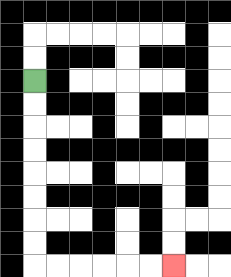{'start': '[1, 3]', 'end': '[7, 11]', 'path_directions': 'D,D,D,D,D,D,D,D,R,R,R,R,R,R', 'path_coordinates': '[[1, 3], [1, 4], [1, 5], [1, 6], [1, 7], [1, 8], [1, 9], [1, 10], [1, 11], [2, 11], [3, 11], [4, 11], [5, 11], [6, 11], [7, 11]]'}